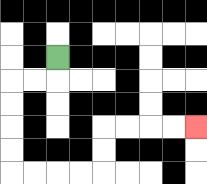{'start': '[2, 2]', 'end': '[8, 5]', 'path_directions': 'D,L,L,D,D,D,D,R,R,R,R,U,U,R,R,R,R', 'path_coordinates': '[[2, 2], [2, 3], [1, 3], [0, 3], [0, 4], [0, 5], [0, 6], [0, 7], [1, 7], [2, 7], [3, 7], [4, 7], [4, 6], [4, 5], [5, 5], [6, 5], [7, 5], [8, 5]]'}